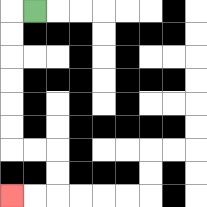{'start': '[1, 0]', 'end': '[0, 8]', 'path_directions': 'L,D,D,D,D,D,D,R,R,D,D,L,L', 'path_coordinates': '[[1, 0], [0, 0], [0, 1], [0, 2], [0, 3], [0, 4], [0, 5], [0, 6], [1, 6], [2, 6], [2, 7], [2, 8], [1, 8], [0, 8]]'}